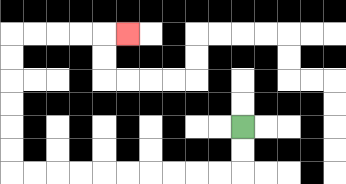{'start': '[10, 5]', 'end': '[5, 1]', 'path_directions': 'D,D,L,L,L,L,L,L,L,L,L,L,U,U,U,U,U,U,R,R,R,R,R', 'path_coordinates': '[[10, 5], [10, 6], [10, 7], [9, 7], [8, 7], [7, 7], [6, 7], [5, 7], [4, 7], [3, 7], [2, 7], [1, 7], [0, 7], [0, 6], [0, 5], [0, 4], [0, 3], [0, 2], [0, 1], [1, 1], [2, 1], [3, 1], [4, 1], [5, 1]]'}